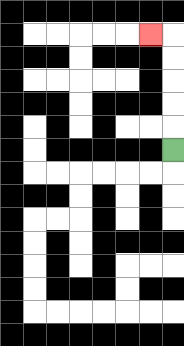{'start': '[7, 6]', 'end': '[6, 1]', 'path_directions': 'U,U,U,U,U,L', 'path_coordinates': '[[7, 6], [7, 5], [7, 4], [7, 3], [7, 2], [7, 1], [6, 1]]'}